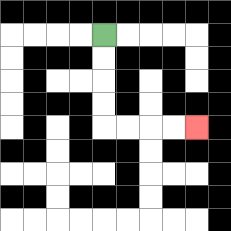{'start': '[4, 1]', 'end': '[8, 5]', 'path_directions': 'D,D,D,D,R,R,R,R', 'path_coordinates': '[[4, 1], [4, 2], [4, 3], [4, 4], [4, 5], [5, 5], [6, 5], [7, 5], [8, 5]]'}